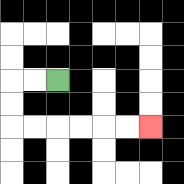{'start': '[2, 3]', 'end': '[6, 5]', 'path_directions': 'L,L,D,D,R,R,R,R,R,R', 'path_coordinates': '[[2, 3], [1, 3], [0, 3], [0, 4], [0, 5], [1, 5], [2, 5], [3, 5], [4, 5], [5, 5], [6, 5]]'}